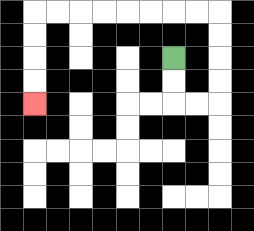{'start': '[7, 2]', 'end': '[1, 4]', 'path_directions': 'D,D,R,R,U,U,U,U,L,L,L,L,L,L,L,L,D,D,D,D', 'path_coordinates': '[[7, 2], [7, 3], [7, 4], [8, 4], [9, 4], [9, 3], [9, 2], [9, 1], [9, 0], [8, 0], [7, 0], [6, 0], [5, 0], [4, 0], [3, 0], [2, 0], [1, 0], [1, 1], [1, 2], [1, 3], [1, 4]]'}